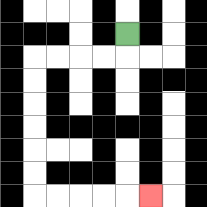{'start': '[5, 1]', 'end': '[6, 8]', 'path_directions': 'D,L,L,L,L,D,D,D,D,D,D,R,R,R,R,R', 'path_coordinates': '[[5, 1], [5, 2], [4, 2], [3, 2], [2, 2], [1, 2], [1, 3], [1, 4], [1, 5], [1, 6], [1, 7], [1, 8], [2, 8], [3, 8], [4, 8], [5, 8], [6, 8]]'}